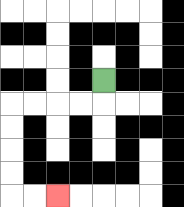{'start': '[4, 3]', 'end': '[2, 8]', 'path_directions': 'D,L,L,L,L,D,D,D,D,R,R', 'path_coordinates': '[[4, 3], [4, 4], [3, 4], [2, 4], [1, 4], [0, 4], [0, 5], [0, 6], [0, 7], [0, 8], [1, 8], [2, 8]]'}